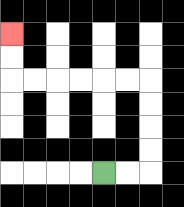{'start': '[4, 7]', 'end': '[0, 1]', 'path_directions': 'R,R,U,U,U,U,L,L,L,L,L,L,U,U', 'path_coordinates': '[[4, 7], [5, 7], [6, 7], [6, 6], [6, 5], [6, 4], [6, 3], [5, 3], [4, 3], [3, 3], [2, 3], [1, 3], [0, 3], [0, 2], [0, 1]]'}